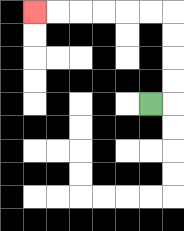{'start': '[6, 4]', 'end': '[1, 0]', 'path_directions': 'R,U,U,U,U,L,L,L,L,L,L', 'path_coordinates': '[[6, 4], [7, 4], [7, 3], [7, 2], [7, 1], [7, 0], [6, 0], [5, 0], [4, 0], [3, 0], [2, 0], [1, 0]]'}